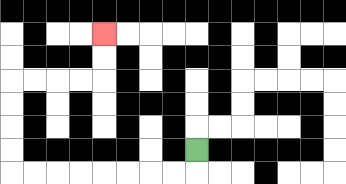{'start': '[8, 6]', 'end': '[4, 1]', 'path_directions': 'D,L,L,L,L,L,L,L,L,U,U,U,U,R,R,R,R,U,U', 'path_coordinates': '[[8, 6], [8, 7], [7, 7], [6, 7], [5, 7], [4, 7], [3, 7], [2, 7], [1, 7], [0, 7], [0, 6], [0, 5], [0, 4], [0, 3], [1, 3], [2, 3], [3, 3], [4, 3], [4, 2], [4, 1]]'}